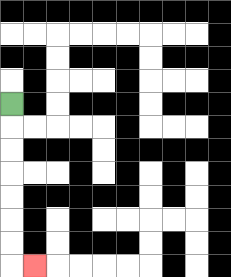{'start': '[0, 4]', 'end': '[1, 11]', 'path_directions': 'D,D,D,D,D,D,D,R', 'path_coordinates': '[[0, 4], [0, 5], [0, 6], [0, 7], [0, 8], [0, 9], [0, 10], [0, 11], [1, 11]]'}